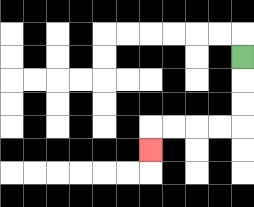{'start': '[10, 2]', 'end': '[6, 6]', 'path_directions': 'D,D,D,L,L,L,L,D', 'path_coordinates': '[[10, 2], [10, 3], [10, 4], [10, 5], [9, 5], [8, 5], [7, 5], [6, 5], [6, 6]]'}